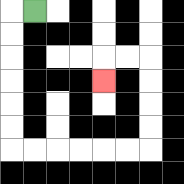{'start': '[1, 0]', 'end': '[4, 3]', 'path_directions': 'L,D,D,D,D,D,D,R,R,R,R,R,R,U,U,U,U,L,L,D', 'path_coordinates': '[[1, 0], [0, 0], [0, 1], [0, 2], [0, 3], [0, 4], [0, 5], [0, 6], [1, 6], [2, 6], [3, 6], [4, 6], [5, 6], [6, 6], [6, 5], [6, 4], [6, 3], [6, 2], [5, 2], [4, 2], [4, 3]]'}